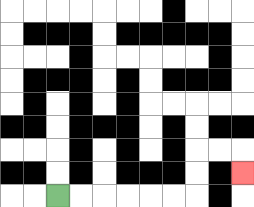{'start': '[2, 8]', 'end': '[10, 7]', 'path_directions': 'R,R,R,R,R,R,U,U,R,R,D', 'path_coordinates': '[[2, 8], [3, 8], [4, 8], [5, 8], [6, 8], [7, 8], [8, 8], [8, 7], [8, 6], [9, 6], [10, 6], [10, 7]]'}